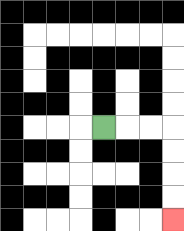{'start': '[4, 5]', 'end': '[7, 9]', 'path_directions': 'R,R,R,D,D,D,D', 'path_coordinates': '[[4, 5], [5, 5], [6, 5], [7, 5], [7, 6], [7, 7], [7, 8], [7, 9]]'}